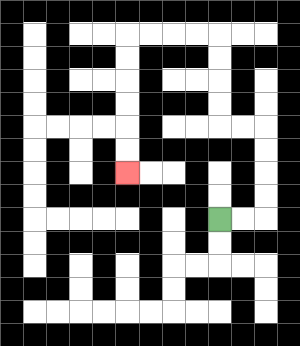{'start': '[9, 9]', 'end': '[5, 7]', 'path_directions': 'R,R,U,U,U,U,L,L,U,U,U,U,L,L,L,L,D,D,D,D,D,D', 'path_coordinates': '[[9, 9], [10, 9], [11, 9], [11, 8], [11, 7], [11, 6], [11, 5], [10, 5], [9, 5], [9, 4], [9, 3], [9, 2], [9, 1], [8, 1], [7, 1], [6, 1], [5, 1], [5, 2], [5, 3], [5, 4], [5, 5], [5, 6], [5, 7]]'}